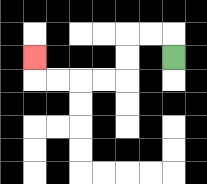{'start': '[7, 2]', 'end': '[1, 2]', 'path_directions': 'U,L,L,D,D,L,L,L,L,U', 'path_coordinates': '[[7, 2], [7, 1], [6, 1], [5, 1], [5, 2], [5, 3], [4, 3], [3, 3], [2, 3], [1, 3], [1, 2]]'}